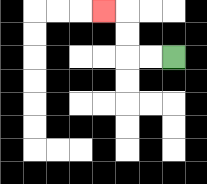{'start': '[7, 2]', 'end': '[4, 0]', 'path_directions': 'L,L,U,U,L', 'path_coordinates': '[[7, 2], [6, 2], [5, 2], [5, 1], [5, 0], [4, 0]]'}